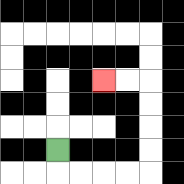{'start': '[2, 6]', 'end': '[4, 3]', 'path_directions': 'D,R,R,R,R,U,U,U,U,L,L', 'path_coordinates': '[[2, 6], [2, 7], [3, 7], [4, 7], [5, 7], [6, 7], [6, 6], [6, 5], [6, 4], [6, 3], [5, 3], [4, 3]]'}